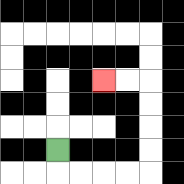{'start': '[2, 6]', 'end': '[4, 3]', 'path_directions': 'D,R,R,R,R,U,U,U,U,L,L', 'path_coordinates': '[[2, 6], [2, 7], [3, 7], [4, 7], [5, 7], [6, 7], [6, 6], [6, 5], [6, 4], [6, 3], [5, 3], [4, 3]]'}